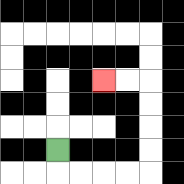{'start': '[2, 6]', 'end': '[4, 3]', 'path_directions': 'D,R,R,R,R,U,U,U,U,L,L', 'path_coordinates': '[[2, 6], [2, 7], [3, 7], [4, 7], [5, 7], [6, 7], [6, 6], [6, 5], [6, 4], [6, 3], [5, 3], [4, 3]]'}